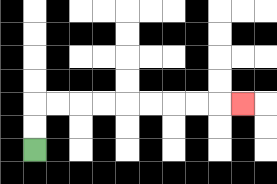{'start': '[1, 6]', 'end': '[10, 4]', 'path_directions': 'U,U,R,R,R,R,R,R,R,R,R', 'path_coordinates': '[[1, 6], [1, 5], [1, 4], [2, 4], [3, 4], [4, 4], [5, 4], [6, 4], [7, 4], [8, 4], [9, 4], [10, 4]]'}